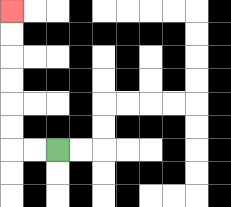{'start': '[2, 6]', 'end': '[0, 0]', 'path_directions': 'L,L,U,U,U,U,U,U', 'path_coordinates': '[[2, 6], [1, 6], [0, 6], [0, 5], [0, 4], [0, 3], [0, 2], [0, 1], [0, 0]]'}